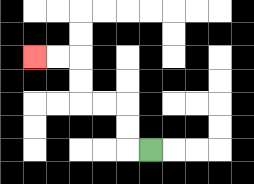{'start': '[6, 6]', 'end': '[1, 2]', 'path_directions': 'L,U,U,L,L,U,U,L,L', 'path_coordinates': '[[6, 6], [5, 6], [5, 5], [5, 4], [4, 4], [3, 4], [3, 3], [3, 2], [2, 2], [1, 2]]'}